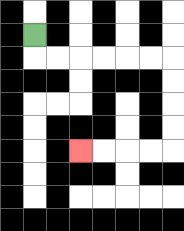{'start': '[1, 1]', 'end': '[3, 6]', 'path_directions': 'D,R,R,R,R,R,R,D,D,D,D,L,L,L,L', 'path_coordinates': '[[1, 1], [1, 2], [2, 2], [3, 2], [4, 2], [5, 2], [6, 2], [7, 2], [7, 3], [7, 4], [7, 5], [7, 6], [6, 6], [5, 6], [4, 6], [3, 6]]'}